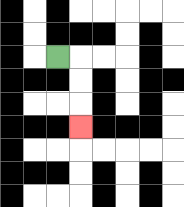{'start': '[2, 2]', 'end': '[3, 5]', 'path_directions': 'R,D,D,D', 'path_coordinates': '[[2, 2], [3, 2], [3, 3], [3, 4], [3, 5]]'}